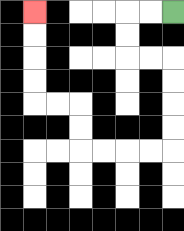{'start': '[7, 0]', 'end': '[1, 0]', 'path_directions': 'L,L,D,D,R,R,D,D,D,D,L,L,L,L,U,U,L,L,U,U,U,U', 'path_coordinates': '[[7, 0], [6, 0], [5, 0], [5, 1], [5, 2], [6, 2], [7, 2], [7, 3], [7, 4], [7, 5], [7, 6], [6, 6], [5, 6], [4, 6], [3, 6], [3, 5], [3, 4], [2, 4], [1, 4], [1, 3], [1, 2], [1, 1], [1, 0]]'}